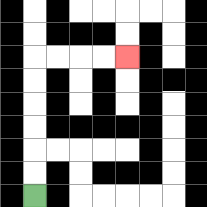{'start': '[1, 8]', 'end': '[5, 2]', 'path_directions': 'U,U,U,U,U,U,R,R,R,R', 'path_coordinates': '[[1, 8], [1, 7], [1, 6], [1, 5], [1, 4], [1, 3], [1, 2], [2, 2], [3, 2], [4, 2], [5, 2]]'}